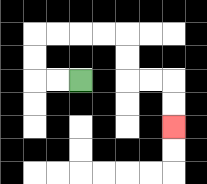{'start': '[3, 3]', 'end': '[7, 5]', 'path_directions': 'L,L,U,U,R,R,R,R,D,D,R,R,D,D', 'path_coordinates': '[[3, 3], [2, 3], [1, 3], [1, 2], [1, 1], [2, 1], [3, 1], [4, 1], [5, 1], [5, 2], [5, 3], [6, 3], [7, 3], [7, 4], [7, 5]]'}